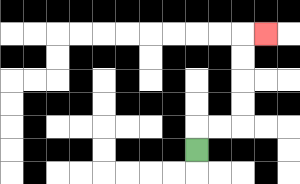{'start': '[8, 6]', 'end': '[11, 1]', 'path_directions': 'U,R,R,U,U,U,U,R', 'path_coordinates': '[[8, 6], [8, 5], [9, 5], [10, 5], [10, 4], [10, 3], [10, 2], [10, 1], [11, 1]]'}